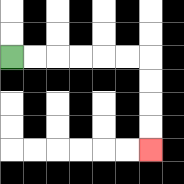{'start': '[0, 2]', 'end': '[6, 6]', 'path_directions': 'R,R,R,R,R,R,D,D,D,D', 'path_coordinates': '[[0, 2], [1, 2], [2, 2], [3, 2], [4, 2], [5, 2], [6, 2], [6, 3], [6, 4], [6, 5], [6, 6]]'}